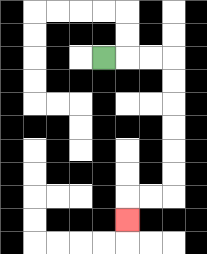{'start': '[4, 2]', 'end': '[5, 9]', 'path_directions': 'R,R,R,D,D,D,D,D,D,L,L,D', 'path_coordinates': '[[4, 2], [5, 2], [6, 2], [7, 2], [7, 3], [7, 4], [7, 5], [7, 6], [7, 7], [7, 8], [6, 8], [5, 8], [5, 9]]'}